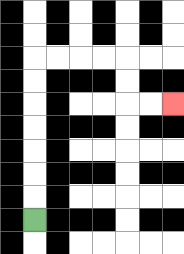{'start': '[1, 9]', 'end': '[7, 4]', 'path_directions': 'U,U,U,U,U,U,U,R,R,R,R,D,D,R,R', 'path_coordinates': '[[1, 9], [1, 8], [1, 7], [1, 6], [1, 5], [1, 4], [1, 3], [1, 2], [2, 2], [3, 2], [4, 2], [5, 2], [5, 3], [5, 4], [6, 4], [7, 4]]'}